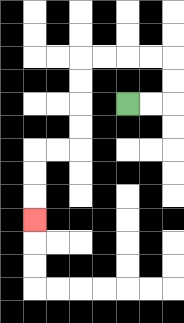{'start': '[5, 4]', 'end': '[1, 9]', 'path_directions': 'R,R,U,U,L,L,L,L,D,D,D,D,L,L,D,D,D', 'path_coordinates': '[[5, 4], [6, 4], [7, 4], [7, 3], [7, 2], [6, 2], [5, 2], [4, 2], [3, 2], [3, 3], [3, 4], [3, 5], [3, 6], [2, 6], [1, 6], [1, 7], [1, 8], [1, 9]]'}